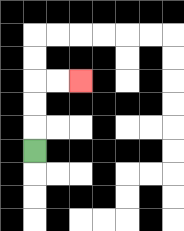{'start': '[1, 6]', 'end': '[3, 3]', 'path_directions': 'U,U,U,R,R', 'path_coordinates': '[[1, 6], [1, 5], [1, 4], [1, 3], [2, 3], [3, 3]]'}